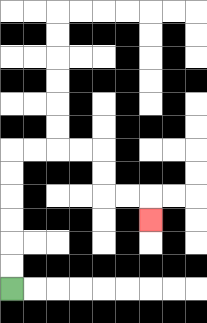{'start': '[0, 12]', 'end': '[6, 9]', 'path_directions': 'U,U,U,U,U,U,R,R,R,R,D,D,R,R,D', 'path_coordinates': '[[0, 12], [0, 11], [0, 10], [0, 9], [0, 8], [0, 7], [0, 6], [1, 6], [2, 6], [3, 6], [4, 6], [4, 7], [4, 8], [5, 8], [6, 8], [6, 9]]'}